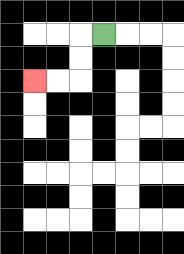{'start': '[4, 1]', 'end': '[1, 3]', 'path_directions': 'L,D,D,L,L', 'path_coordinates': '[[4, 1], [3, 1], [3, 2], [3, 3], [2, 3], [1, 3]]'}